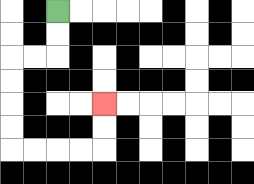{'start': '[2, 0]', 'end': '[4, 4]', 'path_directions': 'D,D,L,L,D,D,D,D,R,R,R,R,U,U', 'path_coordinates': '[[2, 0], [2, 1], [2, 2], [1, 2], [0, 2], [0, 3], [0, 4], [0, 5], [0, 6], [1, 6], [2, 6], [3, 6], [4, 6], [4, 5], [4, 4]]'}